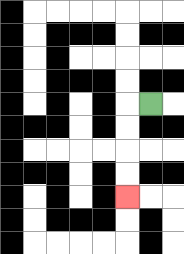{'start': '[6, 4]', 'end': '[5, 8]', 'path_directions': 'L,D,D,D,D', 'path_coordinates': '[[6, 4], [5, 4], [5, 5], [5, 6], [5, 7], [5, 8]]'}